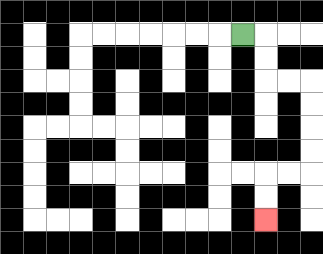{'start': '[10, 1]', 'end': '[11, 9]', 'path_directions': 'R,D,D,R,R,D,D,D,D,L,L,D,D', 'path_coordinates': '[[10, 1], [11, 1], [11, 2], [11, 3], [12, 3], [13, 3], [13, 4], [13, 5], [13, 6], [13, 7], [12, 7], [11, 7], [11, 8], [11, 9]]'}